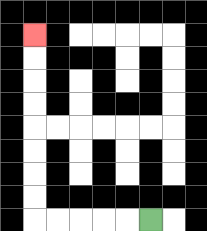{'start': '[6, 9]', 'end': '[1, 1]', 'path_directions': 'L,L,L,L,L,U,U,U,U,U,U,U,U', 'path_coordinates': '[[6, 9], [5, 9], [4, 9], [3, 9], [2, 9], [1, 9], [1, 8], [1, 7], [1, 6], [1, 5], [1, 4], [1, 3], [1, 2], [1, 1]]'}